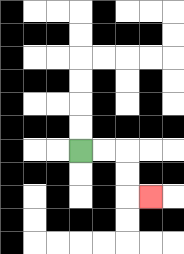{'start': '[3, 6]', 'end': '[6, 8]', 'path_directions': 'R,R,D,D,R', 'path_coordinates': '[[3, 6], [4, 6], [5, 6], [5, 7], [5, 8], [6, 8]]'}